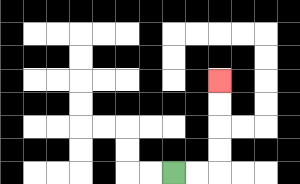{'start': '[7, 7]', 'end': '[9, 3]', 'path_directions': 'R,R,U,U,U,U', 'path_coordinates': '[[7, 7], [8, 7], [9, 7], [9, 6], [9, 5], [9, 4], [9, 3]]'}